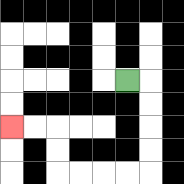{'start': '[5, 3]', 'end': '[0, 5]', 'path_directions': 'R,D,D,D,D,L,L,L,L,U,U,L,L', 'path_coordinates': '[[5, 3], [6, 3], [6, 4], [6, 5], [6, 6], [6, 7], [5, 7], [4, 7], [3, 7], [2, 7], [2, 6], [2, 5], [1, 5], [0, 5]]'}